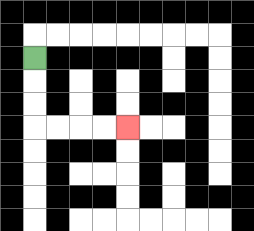{'start': '[1, 2]', 'end': '[5, 5]', 'path_directions': 'D,D,D,R,R,R,R', 'path_coordinates': '[[1, 2], [1, 3], [1, 4], [1, 5], [2, 5], [3, 5], [4, 5], [5, 5]]'}